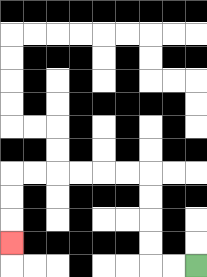{'start': '[8, 11]', 'end': '[0, 10]', 'path_directions': 'L,L,U,U,U,U,L,L,L,L,L,L,D,D,D', 'path_coordinates': '[[8, 11], [7, 11], [6, 11], [6, 10], [6, 9], [6, 8], [6, 7], [5, 7], [4, 7], [3, 7], [2, 7], [1, 7], [0, 7], [0, 8], [0, 9], [0, 10]]'}